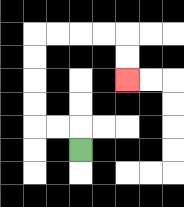{'start': '[3, 6]', 'end': '[5, 3]', 'path_directions': 'U,L,L,U,U,U,U,R,R,R,R,D,D', 'path_coordinates': '[[3, 6], [3, 5], [2, 5], [1, 5], [1, 4], [1, 3], [1, 2], [1, 1], [2, 1], [3, 1], [4, 1], [5, 1], [5, 2], [5, 3]]'}